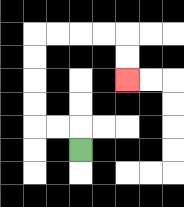{'start': '[3, 6]', 'end': '[5, 3]', 'path_directions': 'U,L,L,U,U,U,U,R,R,R,R,D,D', 'path_coordinates': '[[3, 6], [3, 5], [2, 5], [1, 5], [1, 4], [1, 3], [1, 2], [1, 1], [2, 1], [3, 1], [4, 1], [5, 1], [5, 2], [5, 3]]'}